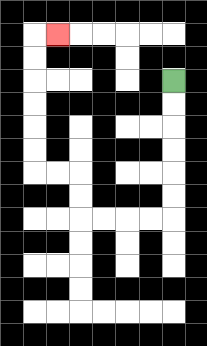{'start': '[7, 3]', 'end': '[2, 1]', 'path_directions': 'D,D,D,D,D,D,L,L,L,L,U,U,L,L,U,U,U,U,U,U,R', 'path_coordinates': '[[7, 3], [7, 4], [7, 5], [7, 6], [7, 7], [7, 8], [7, 9], [6, 9], [5, 9], [4, 9], [3, 9], [3, 8], [3, 7], [2, 7], [1, 7], [1, 6], [1, 5], [1, 4], [1, 3], [1, 2], [1, 1], [2, 1]]'}